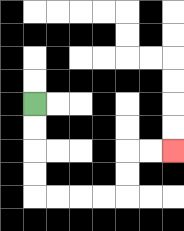{'start': '[1, 4]', 'end': '[7, 6]', 'path_directions': 'D,D,D,D,R,R,R,R,U,U,R,R', 'path_coordinates': '[[1, 4], [1, 5], [1, 6], [1, 7], [1, 8], [2, 8], [3, 8], [4, 8], [5, 8], [5, 7], [5, 6], [6, 6], [7, 6]]'}